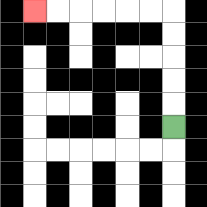{'start': '[7, 5]', 'end': '[1, 0]', 'path_directions': 'U,U,U,U,U,L,L,L,L,L,L', 'path_coordinates': '[[7, 5], [7, 4], [7, 3], [7, 2], [7, 1], [7, 0], [6, 0], [5, 0], [4, 0], [3, 0], [2, 0], [1, 0]]'}